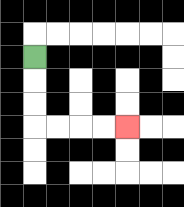{'start': '[1, 2]', 'end': '[5, 5]', 'path_directions': 'D,D,D,R,R,R,R', 'path_coordinates': '[[1, 2], [1, 3], [1, 4], [1, 5], [2, 5], [3, 5], [4, 5], [5, 5]]'}